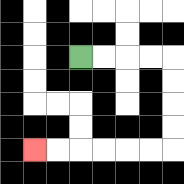{'start': '[3, 2]', 'end': '[1, 6]', 'path_directions': 'R,R,R,R,D,D,D,D,L,L,L,L,L,L', 'path_coordinates': '[[3, 2], [4, 2], [5, 2], [6, 2], [7, 2], [7, 3], [7, 4], [7, 5], [7, 6], [6, 6], [5, 6], [4, 6], [3, 6], [2, 6], [1, 6]]'}